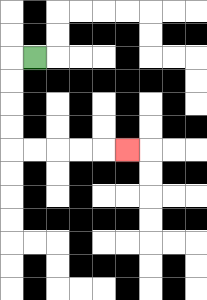{'start': '[1, 2]', 'end': '[5, 6]', 'path_directions': 'L,D,D,D,D,R,R,R,R,R', 'path_coordinates': '[[1, 2], [0, 2], [0, 3], [0, 4], [0, 5], [0, 6], [1, 6], [2, 6], [3, 6], [4, 6], [5, 6]]'}